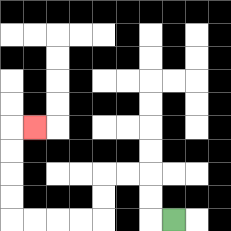{'start': '[7, 9]', 'end': '[1, 5]', 'path_directions': 'L,U,U,L,L,D,D,L,L,L,L,U,U,U,U,R', 'path_coordinates': '[[7, 9], [6, 9], [6, 8], [6, 7], [5, 7], [4, 7], [4, 8], [4, 9], [3, 9], [2, 9], [1, 9], [0, 9], [0, 8], [0, 7], [0, 6], [0, 5], [1, 5]]'}